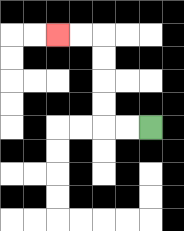{'start': '[6, 5]', 'end': '[2, 1]', 'path_directions': 'L,L,U,U,U,U,L,L', 'path_coordinates': '[[6, 5], [5, 5], [4, 5], [4, 4], [4, 3], [4, 2], [4, 1], [3, 1], [2, 1]]'}